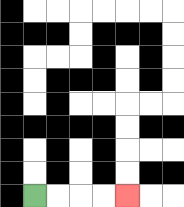{'start': '[1, 8]', 'end': '[5, 8]', 'path_directions': 'R,R,R,R', 'path_coordinates': '[[1, 8], [2, 8], [3, 8], [4, 8], [5, 8]]'}